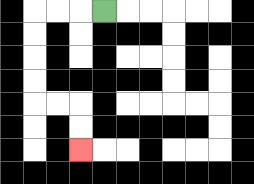{'start': '[4, 0]', 'end': '[3, 6]', 'path_directions': 'L,L,L,D,D,D,D,R,R,D,D', 'path_coordinates': '[[4, 0], [3, 0], [2, 0], [1, 0], [1, 1], [1, 2], [1, 3], [1, 4], [2, 4], [3, 4], [3, 5], [3, 6]]'}